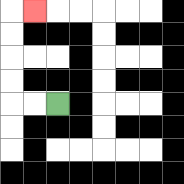{'start': '[2, 4]', 'end': '[1, 0]', 'path_directions': 'L,L,U,U,U,U,R', 'path_coordinates': '[[2, 4], [1, 4], [0, 4], [0, 3], [0, 2], [0, 1], [0, 0], [1, 0]]'}